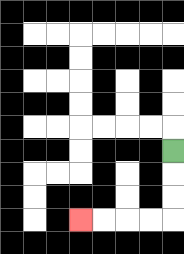{'start': '[7, 6]', 'end': '[3, 9]', 'path_directions': 'D,D,D,L,L,L,L', 'path_coordinates': '[[7, 6], [7, 7], [7, 8], [7, 9], [6, 9], [5, 9], [4, 9], [3, 9]]'}